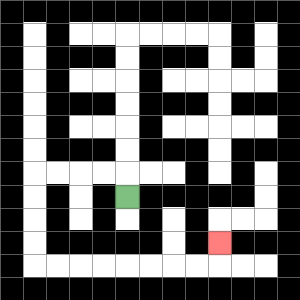{'start': '[5, 8]', 'end': '[9, 10]', 'path_directions': 'U,L,L,L,L,D,D,D,D,R,R,R,R,R,R,R,R,U', 'path_coordinates': '[[5, 8], [5, 7], [4, 7], [3, 7], [2, 7], [1, 7], [1, 8], [1, 9], [1, 10], [1, 11], [2, 11], [3, 11], [4, 11], [5, 11], [6, 11], [7, 11], [8, 11], [9, 11], [9, 10]]'}